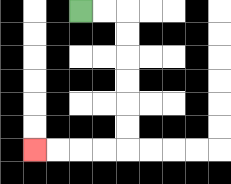{'start': '[3, 0]', 'end': '[1, 6]', 'path_directions': 'R,R,D,D,D,D,D,D,L,L,L,L', 'path_coordinates': '[[3, 0], [4, 0], [5, 0], [5, 1], [5, 2], [5, 3], [5, 4], [5, 5], [5, 6], [4, 6], [3, 6], [2, 6], [1, 6]]'}